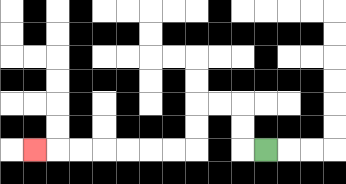{'start': '[11, 6]', 'end': '[1, 6]', 'path_directions': 'L,U,U,L,L,D,D,L,L,L,L,L,L,L', 'path_coordinates': '[[11, 6], [10, 6], [10, 5], [10, 4], [9, 4], [8, 4], [8, 5], [8, 6], [7, 6], [6, 6], [5, 6], [4, 6], [3, 6], [2, 6], [1, 6]]'}